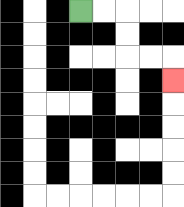{'start': '[3, 0]', 'end': '[7, 3]', 'path_directions': 'R,R,D,D,R,R,D', 'path_coordinates': '[[3, 0], [4, 0], [5, 0], [5, 1], [5, 2], [6, 2], [7, 2], [7, 3]]'}